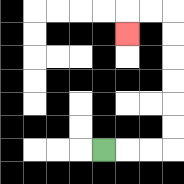{'start': '[4, 6]', 'end': '[5, 1]', 'path_directions': 'R,R,R,U,U,U,U,U,U,L,L,D', 'path_coordinates': '[[4, 6], [5, 6], [6, 6], [7, 6], [7, 5], [7, 4], [7, 3], [7, 2], [7, 1], [7, 0], [6, 0], [5, 0], [5, 1]]'}